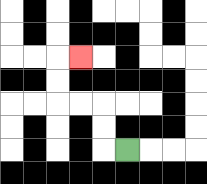{'start': '[5, 6]', 'end': '[3, 2]', 'path_directions': 'L,U,U,L,L,U,U,R', 'path_coordinates': '[[5, 6], [4, 6], [4, 5], [4, 4], [3, 4], [2, 4], [2, 3], [2, 2], [3, 2]]'}